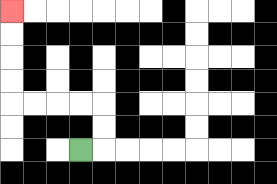{'start': '[3, 6]', 'end': '[0, 0]', 'path_directions': 'R,U,U,L,L,L,L,U,U,U,U', 'path_coordinates': '[[3, 6], [4, 6], [4, 5], [4, 4], [3, 4], [2, 4], [1, 4], [0, 4], [0, 3], [0, 2], [0, 1], [0, 0]]'}